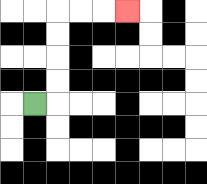{'start': '[1, 4]', 'end': '[5, 0]', 'path_directions': 'R,U,U,U,U,R,R,R', 'path_coordinates': '[[1, 4], [2, 4], [2, 3], [2, 2], [2, 1], [2, 0], [3, 0], [4, 0], [5, 0]]'}